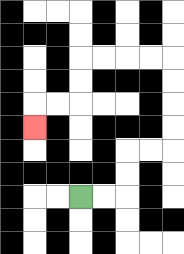{'start': '[3, 8]', 'end': '[1, 5]', 'path_directions': 'R,R,U,U,R,R,U,U,U,U,L,L,L,L,D,D,L,L,D', 'path_coordinates': '[[3, 8], [4, 8], [5, 8], [5, 7], [5, 6], [6, 6], [7, 6], [7, 5], [7, 4], [7, 3], [7, 2], [6, 2], [5, 2], [4, 2], [3, 2], [3, 3], [3, 4], [2, 4], [1, 4], [1, 5]]'}